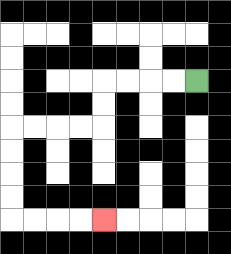{'start': '[8, 3]', 'end': '[4, 9]', 'path_directions': 'L,L,L,L,D,D,L,L,L,L,D,D,D,D,R,R,R,R', 'path_coordinates': '[[8, 3], [7, 3], [6, 3], [5, 3], [4, 3], [4, 4], [4, 5], [3, 5], [2, 5], [1, 5], [0, 5], [0, 6], [0, 7], [0, 8], [0, 9], [1, 9], [2, 9], [3, 9], [4, 9]]'}